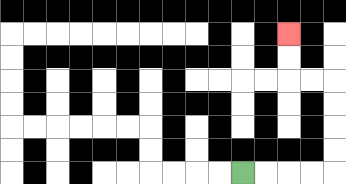{'start': '[10, 7]', 'end': '[12, 1]', 'path_directions': 'R,R,R,R,U,U,U,U,L,L,U,U', 'path_coordinates': '[[10, 7], [11, 7], [12, 7], [13, 7], [14, 7], [14, 6], [14, 5], [14, 4], [14, 3], [13, 3], [12, 3], [12, 2], [12, 1]]'}